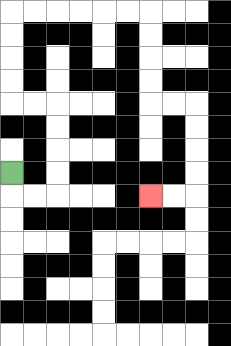{'start': '[0, 7]', 'end': '[6, 8]', 'path_directions': 'D,R,R,U,U,U,U,L,L,U,U,U,U,R,R,R,R,R,R,D,D,D,D,R,R,D,D,D,D,L,L', 'path_coordinates': '[[0, 7], [0, 8], [1, 8], [2, 8], [2, 7], [2, 6], [2, 5], [2, 4], [1, 4], [0, 4], [0, 3], [0, 2], [0, 1], [0, 0], [1, 0], [2, 0], [3, 0], [4, 0], [5, 0], [6, 0], [6, 1], [6, 2], [6, 3], [6, 4], [7, 4], [8, 4], [8, 5], [8, 6], [8, 7], [8, 8], [7, 8], [6, 8]]'}